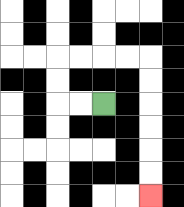{'start': '[4, 4]', 'end': '[6, 8]', 'path_directions': 'L,L,U,U,R,R,R,R,D,D,D,D,D,D', 'path_coordinates': '[[4, 4], [3, 4], [2, 4], [2, 3], [2, 2], [3, 2], [4, 2], [5, 2], [6, 2], [6, 3], [6, 4], [6, 5], [6, 6], [6, 7], [6, 8]]'}